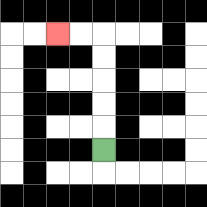{'start': '[4, 6]', 'end': '[2, 1]', 'path_directions': 'U,U,U,U,U,L,L', 'path_coordinates': '[[4, 6], [4, 5], [4, 4], [4, 3], [4, 2], [4, 1], [3, 1], [2, 1]]'}